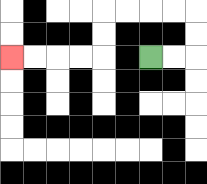{'start': '[6, 2]', 'end': '[0, 2]', 'path_directions': 'R,R,U,U,L,L,L,L,D,D,L,L,L,L', 'path_coordinates': '[[6, 2], [7, 2], [8, 2], [8, 1], [8, 0], [7, 0], [6, 0], [5, 0], [4, 0], [4, 1], [4, 2], [3, 2], [2, 2], [1, 2], [0, 2]]'}